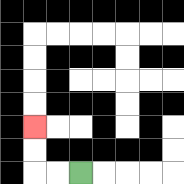{'start': '[3, 7]', 'end': '[1, 5]', 'path_directions': 'L,L,U,U', 'path_coordinates': '[[3, 7], [2, 7], [1, 7], [1, 6], [1, 5]]'}